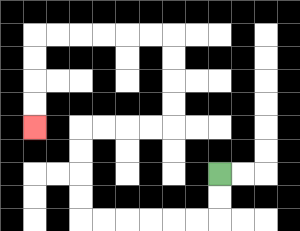{'start': '[9, 7]', 'end': '[1, 5]', 'path_directions': 'D,D,L,L,L,L,L,L,U,U,U,U,R,R,R,R,U,U,U,U,L,L,L,L,L,L,D,D,D,D', 'path_coordinates': '[[9, 7], [9, 8], [9, 9], [8, 9], [7, 9], [6, 9], [5, 9], [4, 9], [3, 9], [3, 8], [3, 7], [3, 6], [3, 5], [4, 5], [5, 5], [6, 5], [7, 5], [7, 4], [7, 3], [7, 2], [7, 1], [6, 1], [5, 1], [4, 1], [3, 1], [2, 1], [1, 1], [1, 2], [1, 3], [1, 4], [1, 5]]'}